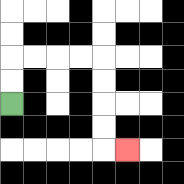{'start': '[0, 4]', 'end': '[5, 6]', 'path_directions': 'U,U,R,R,R,R,D,D,D,D,R', 'path_coordinates': '[[0, 4], [0, 3], [0, 2], [1, 2], [2, 2], [3, 2], [4, 2], [4, 3], [4, 4], [4, 5], [4, 6], [5, 6]]'}